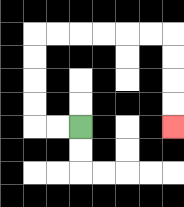{'start': '[3, 5]', 'end': '[7, 5]', 'path_directions': 'L,L,U,U,U,U,R,R,R,R,R,R,D,D,D,D', 'path_coordinates': '[[3, 5], [2, 5], [1, 5], [1, 4], [1, 3], [1, 2], [1, 1], [2, 1], [3, 1], [4, 1], [5, 1], [6, 1], [7, 1], [7, 2], [7, 3], [7, 4], [7, 5]]'}